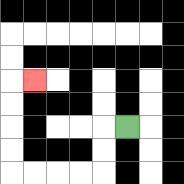{'start': '[5, 5]', 'end': '[1, 3]', 'path_directions': 'L,D,D,L,L,L,L,U,U,U,U,R', 'path_coordinates': '[[5, 5], [4, 5], [4, 6], [4, 7], [3, 7], [2, 7], [1, 7], [0, 7], [0, 6], [0, 5], [0, 4], [0, 3], [1, 3]]'}